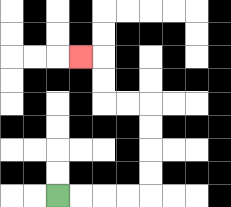{'start': '[2, 8]', 'end': '[3, 2]', 'path_directions': 'R,R,R,R,U,U,U,U,L,L,U,U,L', 'path_coordinates': '[[2, 8], [3, 8], [4, 8], [5, 8], [6, 8], [6, 7], [6, 6], [6, 5], [6, 4], [5, 4], [4, 4], [4, 3], [4, 2], [3, 2]]'}